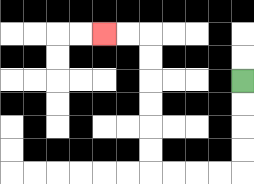{'start': '[10, 3]', 'end': '[4, 1]', 'path_directions': 'D,D,D,D,L,L,L,L,U,U,U,U,U,U,L,L', 'path_coordinates': '[[10, 3], [10, 4], [10, 5], [10, 6], [10, 7], [9, 7], [8, 7], [7, 7], [6, 7], [6, 6], [6, 5], [6, 4], [6, 3], [6, 2], [6, 1], [5, 1], [4, 1]]'}